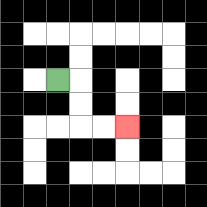{'start': '[2, 3]', 'end': '[5, 5]', 'path_directions': 'R,D,D,R,R', 'path_coordinates': '[[2, 3], [3, 3], [3, 4], [3, 5], [4, 5], [5, 5]]'}